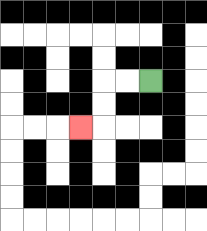{'start': '[6, 3]', 'end': '[3, 5]', 'path_directions': 'L,L,D,D,L', 'path_coordinates': '[[6, 3], [5, 3], [4, 3], [4, 4], [4, 5], [3, 5]]'}